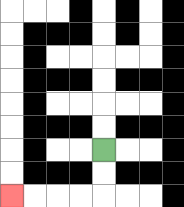{'start': '[4, 6]', 'end': '[0, 8]', 'path_directions': 'D,D,L,L,L,L', 'path_coordinates': '[[4, 6], [4, 7], [4, 8], [3, 8], [2, 8], [1, 8], [0, 8]]'}